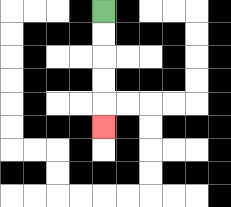{'start': '[4, 0]', 'end': '[4, 5]', 'path_directions': 'D,D,D,D,D', 'path_coordinates': '[[4, 0], [4, 1], [4, 2], [4, 3], [4, 4], [4, 5]]'}